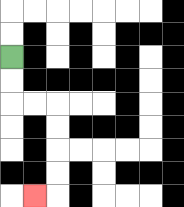{'start': '[0, 2]', 'end': '[1, 8]', 'path_directions': 'D,D,R,R,D,D,D,D,L', 'path_coordinates': '[[0, 2], [0, 3], [0, 4], [1, 4], [2, 4], [2, 5], [2, 6], [2, 7], [2, 8], [1, 8]]'}